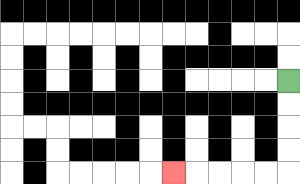{'start': '[12, 3]', 'end': '[7, 7]', 'path_directions': 'D,D,D,D,L,L,L,L,L', 'path_coordinates': '[[12, 3], [12, 4], [12, 5], [12, 6], [12, 7], [11, 7], [10, 7], [9, 7], [8, 7], [7, 7]]'}